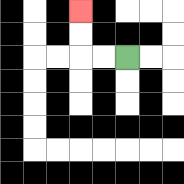{'start': '[5, 2]', 'end': '[3, 0]', 'path_directions': 'L,L,U,U', 'path_coordinates': '[[5, 2], [4, 2], [3, 2], [3, 1], [3, 0]]'}